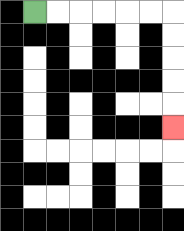{'start': '[1, 0]', 'end': '[7, 5]', 'path_directions': 'R,R,R,R,R,R,D,D,D,D,D', 'path_coordinates': '[[1, 0], [2, 0], [3, 0], [4, 0], [5, 0], [6, 0], [7, 0], [7, 1], [7, 2], [7, 3], [7, 4], [7, 5]]'}